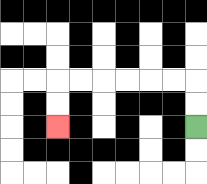{'start': '[8, 5]', 'end': '[2, 5]', 'path_directions': 'U,U,L,L,L,L,L,L,D,D', 'path_coordinates': '[[8, 5], [8, 4], [8, 3], [7, 3], [6, 3], [5, 3], [4, 3], [3, 3], [2, 3], [2, 4], [2, 5]]'}